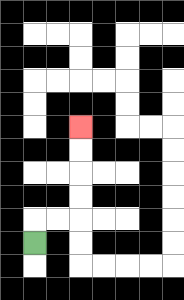{'start': '[1, 10]', 'end': '[3, 5]', 'path_directions': 'U,R,R,U,U,U,U', 'path_coordinates': '[[1, 10], [1, 9], [2, 9], [3, 9], [3, 8], [3, 7], [3, 6], [3, 5]]'}